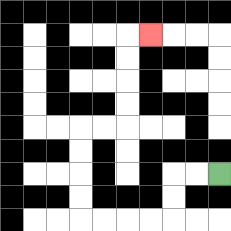{'start': '[9, 7]', 'end': '[6, 1]', 'path_directions': 'L,L,D,D,L,L,L,L,U,U,U,U,R,R,U,U,U,U,R', 'path_coordinates': '[[9, 7], [8, 7], [7, 7], [7, 8], [7, 9], [6, 9], [5, 9], [4, 9], [3, 9], [3, 8], [3, 7], [3, 6], [3, 5], [4, 5], [5, 5], [5, 4], [5, 3], [5, 2], [5, 1], [6, 1]]'}